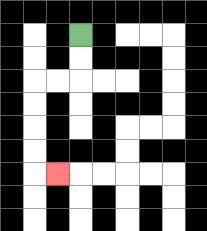{'start': '[3, 1]', 'end': '[2, 7]', 'path_directions': 'D,D,L,L,D,D,D,D,R', 'path_coordinates': '[[3, 1], [3, 2], [3, 3], [2, 3], [1, 3], [1, 4], [1, 5], [1, 6], [1, 7], [2, 7]]'}